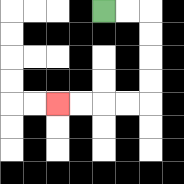{'start': '[4, 0]', 'end': '[2, 4]', 'path_directions': 'R,R,D,D,D,D,L,L,L,L', 'path_coordinates': '[[4, 0], [5, 0], [6, 0], [6, 1], [6, 2], [6, 3], [6, 4], [5, 4], [4, 4], [3, 4], [2, 4]]'}